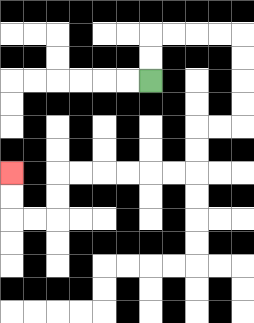{'start': '[6, 3]', 'end': '[0, 7]', 'path_directions': 'U,U,R,R,R,R,D,D,D,D,L,L,D,D,L,L,L,L,L,L,D,D,L,L,U,U', 'path_coordinates': '[[6, 3], [6, 2], [6, 1], [7, 1], [8, 1], [9, 1], [10, 1], [10, 2], [10, 3], [10, 4], [10, 5], [9, 5], [8, 5], [8, 6], [8, 7], [7, 7], [6, 7], [5, 7], [4, 7], [3, 7], [2, 7], [2, 8], [2, 9], [1, 9], [0, 9], [0, 8], [0, 7]]'}